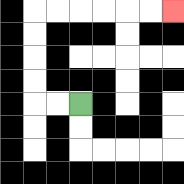{'start': '[3, 4]', 'end': '[7, 0]', 'path_directions': 'L,L,U,U,U,U,R,R,R,R,R,R', 'path_coordinates': '[[3, 4], [2, 4], [1, 4], [1, 3], [1, 2], [1, 1], [1, 0], [2, 0], [3, 0], [4, 0], [5, 0], [6, 0], [7, 0]]'}